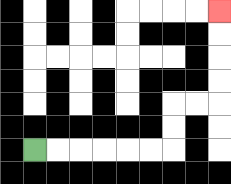{'start': '[1, 6]', 'end': '[9, 0]', 'path_directions': 'R,R,R,R,R,R,U,U,R,R,U,U,U,U', 'path_coordinates': '[[1, 6], [2, 6], [3, 6], [4, 6], [5, 6], [6, 6], [7, 6], [7, 5], [7, 4], [8, 4], [9, 4], [9, 3], [9, 2], [9, 1], [9, 0]]'}